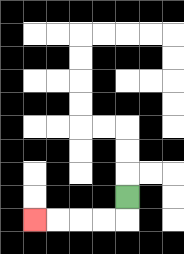{'start': '[5, 8]', 'end': '[1, 9]', 'path_directions': 'D,L,L,L,L', 'path_coordinates': '[[5, 8], [5, 9], [4, 9], [3, 9], [2, 9], [1, 9]]'}